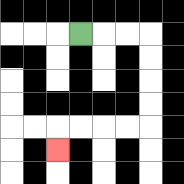{'start': '[3, 1]', 'end': '[2, 6]', 'path_directions': 'R,R,R,D,D,D,D,L,L,L,L,D', 'path_coordinates': '[[3, 1], [4, 1], [5, 1], [6, 1], [6, 2], [6, 3], [6, 4], [6, 5], [5, 5], [4, 5], [3, 5], [2, 5], [2, 6]]'}